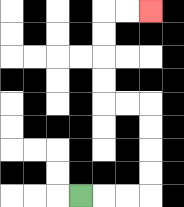{'start': '[3, 8]', 'end': '[6, 0]', 'path_directions': 'R,R,R,U,U,U,U,L,L,U,U,U,U,R,R', 'path_coordinates': '[[3, 8], [4, 8], [5, 8], [6, 8], [6, 7], [6, 6], [6, 5], [6, 4], [5, 4], [4, 4], [4, 3], [4, 2], [4, 1], [4, 0], [5, 0], [6, 0]]'}